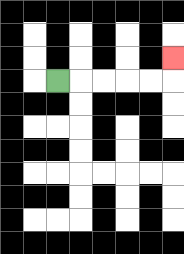{'start': '[2, 3]', 'end': '[7, 2]', 'path_directions': 'R,R,R,R,R,U', 'path_coordinates': '[[2, 3], [3, 3], [4, 3], [5, 3], [6, 3], [7, 3], [7, 2]]'}